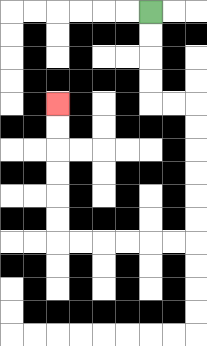{'start': '[6, 0]', 'end': '[2, 4]', 'path_directions': 'D,D,D,D,R,R,D,D,D,D,D,D,L,L,L,L,L,L,U,U,U,U,U,U', 'path_coordinates': '[[6, 0], [6, 1], [6, 2], [6, 3], [6, 4], [7, 4], [8, 4], [8, 5], [8, 6], [8, 7], [8, 8], [8, 9], [8, 10], [7, 10], [6, 10], [5, 10], [4, 10], [3, 10], [2, 10], [2, 9], [2, 8], [2, 7], [2, 6], [2, 5], [2, 4]]'}